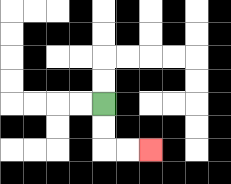{'start': '[4, 4]', 'end': '[6, 6]', 'path_directions': 'D,D,R,R', 'path_coordinates': '[[4, 4], [4, 5], [4, 6], [5, 6], [6, 6]]'}